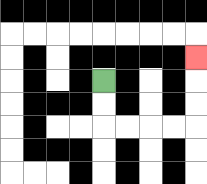{'start': '[4, 3]', 'end': '[8, 2]', 'path_directions': 'D,D,R,R,R,R,U,U,U', 'path_coordinates': '[[4, 3], [4, 4], [4, 5], [5, 5], [6, 5], [7, 5], [8, 5], [8, 4], [8, 3], [8, 2]]'}